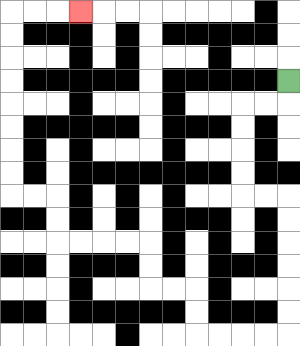{'start': '[12, 3]', 'end': '[3, 0]', 'path_directions': 'D,L,L,D,D,D,D,R,R,D,D,D,D,D,D,L,L,L,L,U,U,L,L,U,U,L,L,L,L,U,U,L,L,U,U,U,U,U,U,U,U,R,R,R', 'path_coordinates': '[[12, 3], [12, 4], [11, 4], [10, 4], [10, 5], [10, 6], [10, 7], [10, 8], [11, 8], [12, 8], [12, 9], [12, 10], [12, 11], [12, 12], [12, 13], [12, 14], [11, 14], [10, 14], [9, 14], [8, 14], [8, 13], [8, 12], [7, 12], [6, 12], [6, 11], [6, 10], [5, 10], [4, 10], [3, 10], [2, 10], [2, 9], [2, 8], [1, 8], [0, 8], [0, 7], [0, 6], [0, 5], [0, 4], [0, 3], [0, 2], [0, 1], [0, 0], [1, 0], [2, 0], [3, 0]]'}